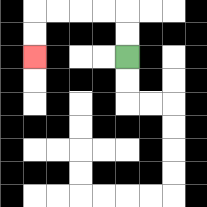{'start': '[5, 2]', 'end': '[1, 2]', 'path_directions': 'U,U,L,L,L,L,D,D', 'path_coordinates': '[[5, 2], [5, 1], [5, 0], [4, 0], [3, 0], [2, 0], [1, 0], [1, 1], [1, 2]]'}